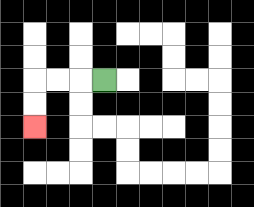{'start': '[4, 3]', 'end': '[1, 5]', 'path_directions': 'L,L,L,D,D', 'path_coordinates': '[[4, 3], [3, 3], [2, 3], [1, 3], [1, 4], [1, 5]]'}